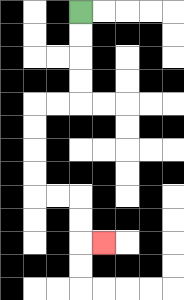{'start': '[3, 0]', 'end': '[4, 10]', 'path_directions': 'D,D,D,D,L,L,D,D,D,D,R,R,D,D,R', 'path_coordinates': '[[3, 0], [3, 1], [3, 2], [3, 3], [3, 4], [2, 4], [1, 4], [1, 5], [1, 6], [1, 7], [1, 8], [2, 8], [3, 8], [3, 9], [3, 10], [4, 10]]'}